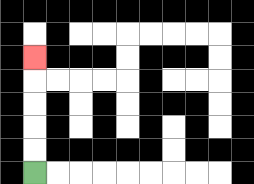{'start': '[1, 7]', 'end': '[1, 2]', 'path_directions': 'U,U,U,U,U', 'path_coordinates': '[[1, 7], [1, 6], [1, 5], [1, 4], [1, 3], [1, 2]]'}